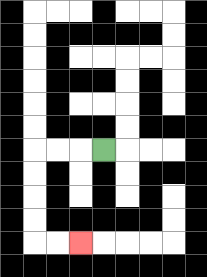{'start': '[4, 6]', 'end': '[3, 10]', 'path_directions': 'L,L,L,D,D,D,D,R,R', 'path_coordinates': '[[4, 6], [3, 6], [2, 6], [1, 6], [1, 7], [1, 8], [1, 9], [1, 10], [2, 10], [3, 10]]'}